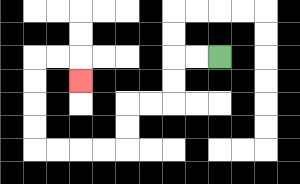{'start': '[9, 2]', 'end': '[3, 3]', 'path_directions': 'L,L,D,D,L,L,D,D,L,L,L,L,U,U,U,U,R,R,D', 'path_coordinates': '[[9, 2], [8, 2], [7, 2], [7, 3], [7, 4], [6, 4], [5, 4], [5, 5], [5, 6], [4, 6], [3, 6], [2, 6], [1, 6], [1, 5], [1, 4], [1, 3], [1, 2], [2, 2], [3, 2], [3, 3]]'}